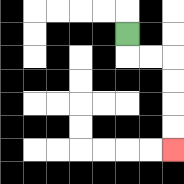{'start': '[5, 1]', 'end': '[7, 6]', 'path_directions': 'D,R,R,D,D,D,D', 'path_coordinates': '[[5, 1], [5, 2], [6, 2], [7, 2], [7, 3], [7, 4], [7, 5], [7, 6]]'}